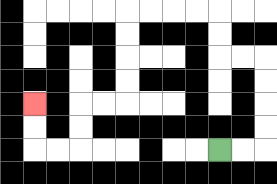{'start': '[9, 6]', 'end': '[1, 4]', 'path_directions': 'R,R,U,U,U,U,L,L,U,U,L,L,L,L,D,D,D,D,L,L,D,D,L,L,U,U', 'path_coordinates': '[[9, 6], [10, 6], [11, 6], [11, 5], [11, 4], [11, 3], [11, 2], [10, 2], [9, 2], [9, 1], [9, 0], [8, 0], [7, 0], [6, 0], [5, 0], [5, 1], [5, 2], [5, 3], [5, 4], [4, 4], [3, 4], [3, 5], [3, 6], [2, 6], [1, 6], [1, 5], [1, 4]]'}